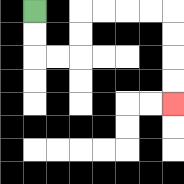{'start': '[1, 0]', 'end': '[7, 4]', 'path_directions': 'D,D,R,R,U,U,R,R,R,R,D,D,D,D', 'path_coordinates': '[[1, 0], [1, 1], [1, 2], [2, 2], [3, 2], [3, 1], [3, 0], [4, 0], [5, 0], [6, 0], [7, 0], [7, 1], [7, 2], [7, 3], [7, 4]]'}